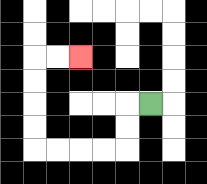{'start': '[6, 4]', 'end': '[3, 2]', 'path_directions': 'L,D,D,L,L,L,L,U,U,U,U,R,R', 'path_coordinates': '[[6, 4], [5, 4], [5, 5], [5, 6], [4, 6], [3, 6], [2, 6], [1, 6], [1, 5], [1, 4], [1, 3], [1, 2], [2, 2], [3, 2]]'}